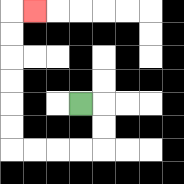{'start': '[3, 4]', 'end': '[1, 0]', 'path_directions': 'R,D,D,L,L,L,L,U,U,U,U,U,U,R', 'path_coordinates': '[[3, 4], [4, 4], [4, 5], [4, 6], [3, 6], [2, 6], [1, 6], [0, 6], [0, 5], [0, 4], [0, 3], [0, 2], [0, 1], [0, 0], [1, 0]]'}